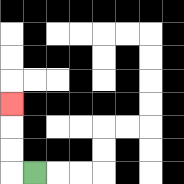{'start': '[1, 7]', 'end': '[0, 4]', 'path_directions': 'L,U,U,U', 'path_coordinates': '[[1, 7], [0, 7], [0, 6], [0, 5], [0, 4]]'}